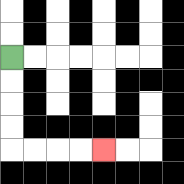{'start': '[0, 2]', 'end': '[4, 6]', 'path_directions': 'D,D,D,D,R,R,R,R', 'path_coordinates': '[[0, 2], [0, 3], [0, 4], [0, 5], [0, 6], [1, 6], [2, 6], [3, 6], [4, 6]]'}